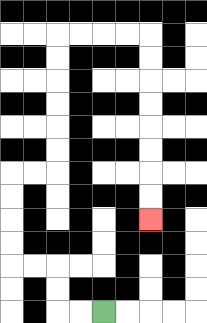{'start': '[4, 13]', 'end': '[6, 9]', 'path_directions': 'L,L,U,U,L,L,U,U,U,U,R,R,U,U,U,U,U,U,R,R,R,R,D,D,D,D,D,D,D,D', 'path_coordinates': '[[4, 13], [3, 13], [2, 13], [2, 12], [2, 11], [1, 11], [0, 11], [0, 10], [0, 9], [0, 8], [0, 7], [1, 7], [2, 7], [2, 6], [2, 5], [2, 4], [2, 3], [2, 2], [2, 1], [3, 1], [4, 1], [5, 1], [6, 1], [6, 2], [6, 3], [6, 4], [6, 5], [6, 6], [6, 7], [6, 8], [6, 9]]'}